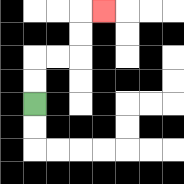{'start': '[1, 4]', 'end': '[4, 0]', 'path_directions': 'U,U,R,R,U,U,R', 'path_coordinates': '[[1, 4], [1, 3], [1, 2], [2, 2], [3, 2], [3, 1], [3, 0], [4, 0]]'}